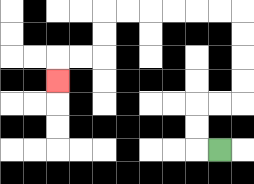{'start': '[9, 6]', 'end': '[2, 3]', 'path_directions': 'L,U,U,R,R,U,U,U,U,L,L,L,L,L,L,D,D,L,L,D', 'path_coordinates': '[[9, 6], [8, 6], [8, 5], [8, 4], [9, 4], [10, 4], [10, 3], [10, 2], [10, 1], [10, 0], [9, 0], [8, 0], [7, 0], [6, 0], [5, 0], [4, 0], [4, 1], [4, 2], [3, 2], [2, 2], [2, 3]]'}